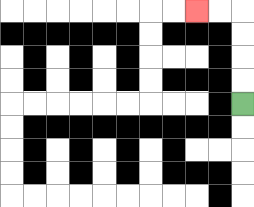{'start': '[10, 4]', 'end': '[8, 0]', 'path_directions': 'U,U,U,U,L,L', 'path_coordinates': '[[10, 4], [10, 3], [10, 2], [10, 1], [10, 0], [9, 0], [8, 0]]'}